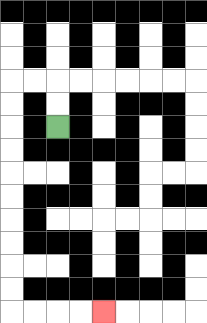{'start': '[2, 5]', 'end': '[4, 13]', 'path_directions': 'U,U,L,L,D,D,D,D,D,D,D,D,D,D,R,R,R,R', 'path_coordinates': '[[2, 5], [2, 4], [2, 3], [1, 3], [0, 3], [0, 4], [0, 5], [0, 6], [0, 7], [0, 8], [0, 9], [0, 10], [0, 11], [0, 12], [0, 13], [1, 13], [2, 13], [3, 13], [4, 13]]'}